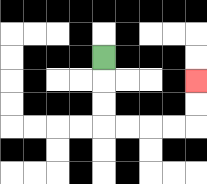{'start': '[4, 2]', 'end': '[8, 3]', 'path_directions': 'D,D,D,R,R,R,R,U,U', 'path_coordinates': '[[4, 2], [4, 3], [4, 4], [4, 5], [5, 5], [6, 5], [7, 5], [8, 5], [8, 4], [8, 3]]'}